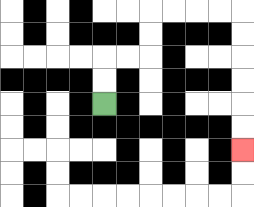{'start': '[4, 4]', 'end': '[10, 6]', 'path_directions': 'U,U,R,R,U,U,R,R,R,R,D,D,D,D,D,D', 'path_coordinates': '[[4, 4], [4, 3], [4, 2], [5, 2], [6, 2], [6, 1], [6, 0], [7, 0], [8, 0], [9, 0], [10, 0], [10, 1], [10, 2], [10, 3], [10, 4], [10, 5], [10, 6]]'}